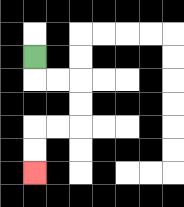{'start': '[1, 2]', 'end': '[1, 7]', 'path_directions': 'D,R,R,D,D,L,L,D,D', 'path_coordinates': '[[1, 2], [1, 3], [2, 3], [3, 3], [3, 4], [3, 5], [2, 5], [1, 5], [1, 6], [1, 7]]'}